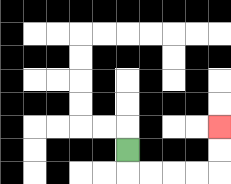{'start': '[5, 6]', 'end': '[9, 5]', 'path_directions': 'D,R,R,R,R,U,U', 'path_coordinates': '[[5, 6], [5, 7], [6, 7], [7, 7], [8, 7], [9, 7], [9, 6], [9, 5]]'}